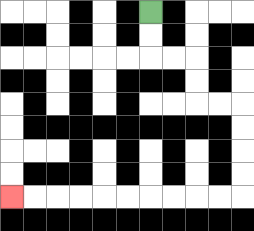{'start': '[6, 0]', 'end': '[0, 8]', 'path_directions': 'D,D,R,R,D,D,R,R,D,D,D,D,L,L,L,L,L,L,L,L,L,L', 'path_coordinates': '[[6, 0], [6, 1], [6, 2], [7, 2], [8, 2], [8, 3], [8, 4], [9, 4], [10, 4], [10, 5], [10, 6], [10, 7], [10, 8], [9, 8], [8, 8], [7, 8], [6, 8], [5, 8], [4, 8], [3, 8], [2, 8], [1, 8], [0, 8]]'}